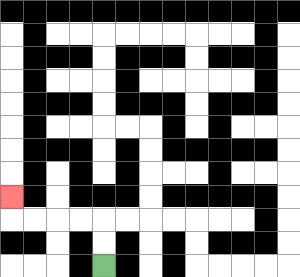{'start': '[4, 11]', 'end': '[0, 8]', 'path_directions': 'U,U,L,L,L,L,U', 'path_coordinates': '[[4, 11], [4, 10], [4, 9], [3, 9], [2, 9], [1, 9], [0, 9], [0, 8]]'}